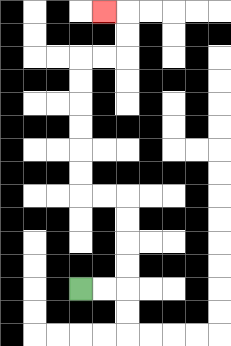{'start': '[3, 12]', 'end': '[4, 0]', 'path_directions': 'R,R,U,U,U,U,L,L,U,U,U,U,U,U,R,R,U,U,L', 'path_coordinates': '[[3, 12], [4, 12], [5, 12], [5, 11], [5, 10], [5, 9], [5, 8], [4, 8], [3, 8], [3, 7], [3, 6], [3, 5], [3, 4], [3, 3], [3, 2], [4, 2], [5, 2], [5, 1], [5, 0], [4, 0]]'}